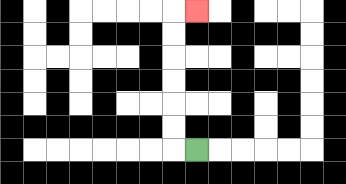{'start': '[8, 6]', 'end': '[8, 0]', 'path_directions': 'L,U,U,U,U,U,U,R', 'path_coordinates': '[[8, 6], [7, 6], [7, 5], [7, 4], [7, 3], [7, 2], [7, 1], [7, 0], [8, 0]]'}